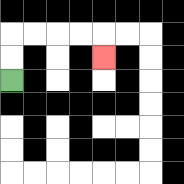{'start': '[0, 3]', 'end': '[4, 2]', 'path_directions': 'U,U,R,R,R,R,D', 'path_coordinates': '[[0, 3], [0, 2], [0, 1], [1, 1], [2, 1], [3, 1], [4, 1], [4, 2]]'}